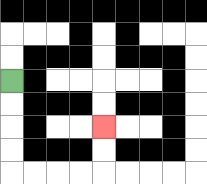{'start': '[0, 3]', 'end': '[4, 5]', 'path_directions': 'D,D,D,D,R,R,R,R,U,U', 'path_coordinates': '[[0, 3], [0, 4], [0, 5], [0, 6], [0, 7], [1, 7], [2, 7], [3, 7], [4, 7], [4, 6], [4, 5]]'}